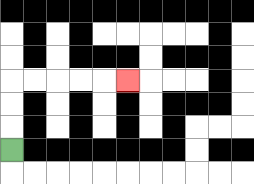{'start': '[0, 6]', 'end': '[5, 3]', 'path_directions': 'U,U,U,R,R,R,R,R', 'path_coordinates': '[[0, 6], [0, 5], [0, 4], [0, 3], [1, 3], [2, 3], [3, 3], [4, 3], [5, 3]]'}